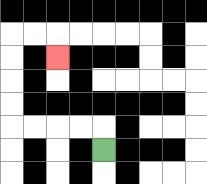{'start': '[4, 6]', 'end': '[2, 2]', 'path_directions': 'U,L,L,L,L,U,U,U,U,R,R,D', 'path_coordinates': '[[4, 6], [4, 5], [3, 5], [2, 5], [1, 5], [0, 5], [0, 4], [0, 3], [0, 2], [0, 1], [1, 1], [2, 1], [2, 2]]'}